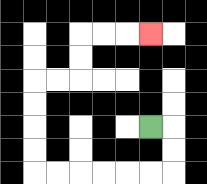{'start': '[6, 5]', 'end': '[6, 1]', 'path_directions': 'R,D,D,L,L,L,L,L,L,U,U,U,U,R,R,U,U,R,R,R', 'path_coordinates': '[[6, 5], [7, 5], [7, 6], [7, 7], [6, 7], [5, 7], [4, 7], [3, 7], [2, 7], [1, 7], [1, 6], [1, 5], [1, 4], [1, 3], [2, 3], [3, 3], [3, 2], [3, 1], [4, 1], [5, 1], [6, 1]]'}